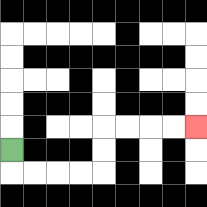{'start': '[0, 6]', 'end': '[8, 5]', 'path_directions': 'D,R,R,R,R,U,U,R,R,R,R', 'path_coordinates': '[[0, 6], [0, 7], [1, 7], [2, 7], [3, 7], [4, 7], [4, 6], [4, 5], [5, 5], [6, 5], [7, 5], [8, 5]]'}